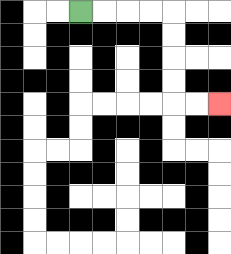{'start': '[3, 0]', 'end': '[9, 4]', 'path_directions': 'R,R,R,R,D,D,D,D,R,R', 'path_coordinates': '[[3, 0], [4, 0], [5, 0], [6, 0], [7, 0], [7, 1], [7, 2], [7, 3], [7, 4], [8, 4], [9, 4]]'}